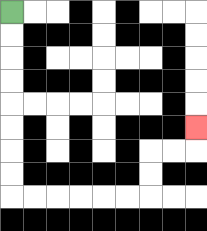{'start': '[0, 0]', 'end': '[8, 5]', 'path_directions': 'D,D,D,D,D,D,D,D,R,R,R,R,R,R,U,U,R,R,U', 'path_coordinates': '[[0, 0], [0, 1], [0, 2], [0, 3], [0, 4], [0, 5], [0, 6], [0, 7], [0, 8], [1, 8], [2, 8], [3, 8], [4, 8], [5, 8], [6, 8], [6, 7], [6, 6], [7, 6], [8, 6], [8, 5]]'}